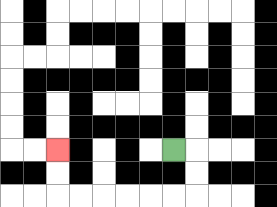{'start': '[7, 6]', 'end': '[2, 6]', 'path_directions': 'R,D,D,L,L,L,L,L,L,U,U', 'path_coordinates': '[[7, 6], [8, 6], [8, 7], [8, 8], [7, 8], [6, 8], [5, 8], [4, 8], [3, 8], [2, 8], [2, 7], [2, 6]]'}